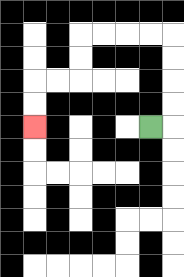{'start': '[6, 5]', 'end': '[1, 5]', 'path_directions': 'R,U,U,U,U,L,L,L,L,D,D,L,L,D,D', 'path_coordinates': '[[6, 5], [7, 5], [7, 4], [7, 3], [7, 2], [7, 1], [6, 1], [5, 1], [4, 1], [3, 1], [3, 2], [3, 3], [2, 3], [1, 3], [1, 4], [1, 5]]'}